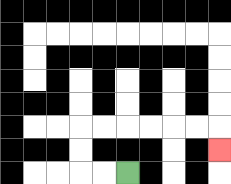{'start': '[5, 7]', 'end': '[9, 6]', 'path_directions': 'L,L,U,U,R,R,R,R,R,R,D', 'path_coordinates': '[[5, 7], [4, 7], [3, 7], [3, 6], [3, 5], [4, 5], [5, 5], [6, 5], [7, 5], [8, 5], [9, 5], [9, 6]]'}